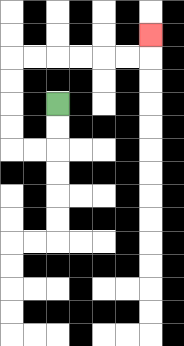{'start': '[2, 4]', 'end': '[6, 1]', 'path_directions': 'D,D,L,L,U,U,U,U,R,R,R,R,R,R,U', 'path_coordinates': '[[2, 4], [2, 5], [2, 6], [1, 6], [0, 6], [0, 5], [0, 4], [0, 3], [0, 2], [1, 2], [2, 2], [3, 2], [4, 2], [5, 2], [6, 2], [6, 1]]'}